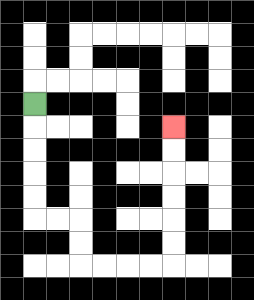{'start': '[1, 4]', 'end': '[7, 5]', 'path_directions': 'D,D,D,D,D,R,R,D,D,R,R,R,R,U,U,U,U,U,U', 'path_coordinates': '[[1, 4], [1, 5], [1, 6], [1, 7], [1, 8], [1, 9], [2, 9], [3, 9], [3, 10], [3, 11], [4, 11], [5, 11], [6, 11], [7, 11], [7, 10], [7, 9], [7, 8], [7, 7], [7, 6], [7, 5]]'}